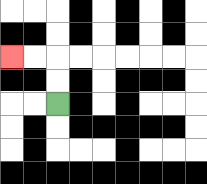{'start': '[2, 4]', 'end': '[0, 2]', 'path_directions': 'U,U,L,L', 'path_coordinates': '[[2, 4], [2, 3], [2, 2], [1, 2], [0, 2]]'}